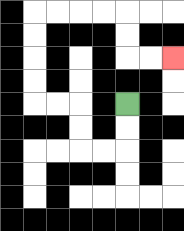{'start': '[5, 4]', 'end': '[7, 2]', 'path_directions': 'D,D,L,L,U,U,L,L,U,U,U,U,R,R,R,R,D,D,R,R', 'path_coordinates': '[[5, 4], [5, 5], [5, 6], [4, 6], [3, 6], [3, 5], [3, 4], [2, 4], [1, 4], [1, 3], [1, 2], [1, 1], [1, 0], [2, 0], [3, 0], [4, 0], [5, 0], [5, 1], [5, 2], [6, 2], [7, 2]]'}